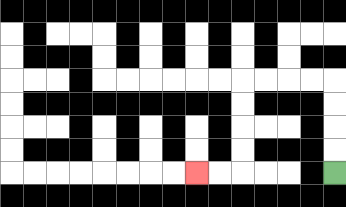{'start': '[14, 7]', 'end': '[8, 7]', 'path_directions': 'U,U,U,U,L,L,L,L,D,D,D,D,L,L', 'path_coordinates': '[[14, 7], [14, 6], [14, 5], [14, 4], [14, 3], [13, 3], [12, 3], [11, 3], [10, 3], [10, 4], [10, 5], [10, 6], [10, 7], [9, 7], [8, 7]]'}